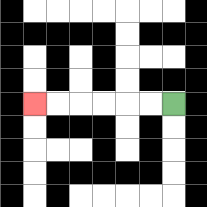{'start': '[7, 4]', 'end': '[1, 4]', 'path_directions': 'L,L,L,L,L,L', 'path_coordinates': '[[7, 4], [6, 4], [5, 4], [4, 4], [3, 4], [2, 4], [1, 4]]'}